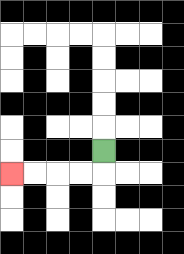{'start': '[4, 6]', 'end': '[0, 7]', 'path_directions': 'D,L,L,L,L', 'path_coordinates': '[[4, 6], [4, 7], [3, 7], [2, 7], [1, 7], [0, 7]]'}